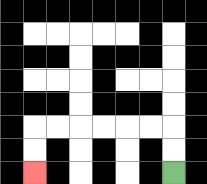{'start': '[7, 7]', 'end': '[1, 7]', 'path_directions': 'U,U,L,L,L,L,L,L,D,D', 'path_coordinates': '[[7, 7], [7, 6], [7, 5], [6, 5], [5, 5], [4, 5], [3, 5], [2, 5], [1, 5], [1, 6], [1, 7]]'}